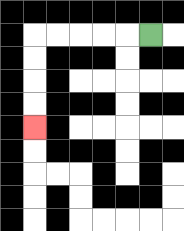{'start': '[6, 1]', 'end': '[1, 5]', 'path_directions': 'L,L,L,L,L,D,D,D,D', 'path_coordinates': '[[6, 1], [5, 1], [4, 1], [3, 1], [2, 1], [1, 1], [1, 2], [1, 3], [1, 4], [1, 5]]'}